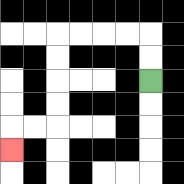{'start': '[6, 3]', 'end': '[0, 6]', 'path_directions': 'U,U,L,L,L,L,D,D,D,D,L,L,D', 'path_coordinates': '[[6, 3], [6, 2], [6, 1], [5, 1], [4, 1], [3, 1], [2, 1], [2, 2], [2, 3], [2, 4], [2, 5], [1, 5], [0, 5], [0, 6]]'}